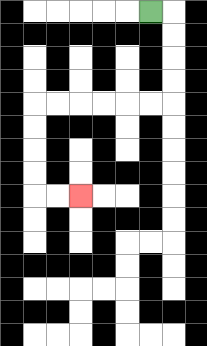{'start': '[6, 0]', 'end': '[3, 8]', 'path_directions': 'R,D,D,D,D,L,L,L,L,L,L,D,D,D,D,R,R', 'path_coordinates': '[[6, 0], [7, 0], [7, 1], [7, 2], [7, 3], [7, 4], [6, 4], [5, 4], [4, 4], [3, 4], [2, 4], [1, 4], [1, 5], [1, 6], [1, 7], [1, 8], [2, 8], [3, 8]]'}